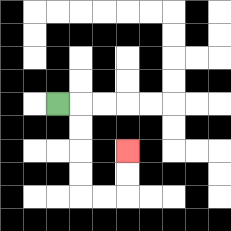{'start': '[2, 4]', 'end': '[5, 6]', 'path_directions': 'R,D,D,D,D,R,R,U,U', 'path_coordinates': '[[2, 4], [3, 4], [3, 5], [3, 6], [3, 7], [3, 8], [4, 8], [5, 8], [5, 7], [5, 6]]'}